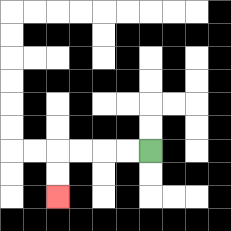{'start': '[6, 6]', 'end': '[2, 8]', 'path_directions': 'L,L,L,L,D,D', 'path_coordinates': '[[6, 6], [5, 6], [4, 6], [3, 6], [2, 6], [2, 7], [2, 8]]'}